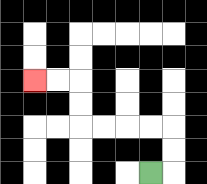{'start': '[6, 7]', 'end': '[1, 3]', 'path_directions': 'R,U,U,L,L,L,L,U,U,L,L', 'path_coordinates': '[[6, 7], [7, 7], [7, 6], [7, 5], [6, 5], [5, 5], [4, 5], [3, 5], [3, 4], [3, 3], [2, 3], [1, 3]]'}